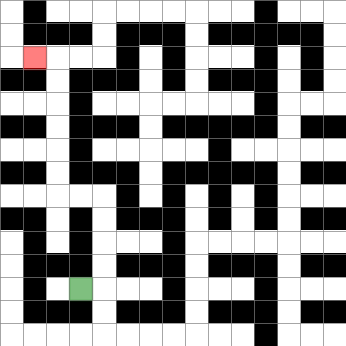{'start': '[3, 12]', 'end': '[1, 2]', 'path_directions': 'R,U,U,U,U,L,L,U,U,U,U,U,U,L', 'path_coordinates': '[[3, 12], [4, 12], [4, 11], [4, 10], [4, 9], [4, 8], [3, 8], [2, 8], [2, 7], [2, 6], [2, 5], [2, 4], [2, 3], [2, 2], [1, 2]]'}